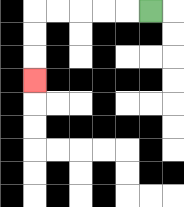{'start': '[6, 0]', 'end': '[1, 3]', 'path_directions': 'L,L,L,L,L,D,D,D', 'path_coordinates': '[[6, 0], [5, 0], [4, 0], [3, 0], [2, 0], [1, 0], [1, 1], [1, 2], [1, 3]]'}